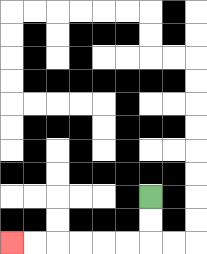{'start': '[6, 8]', 'end': '[0, 10]', 'path_directions': 'D,D,L,L,L,L,L,L', 'path_coordinates': '[[6, 8], [6, 9], [6, 10], [5, 10], [4, 10], [3, 10], [2, 10], [1, 10], [0, 10]]'}